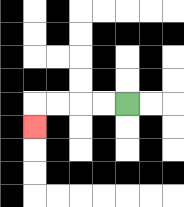{'start': '[5, 4]', 'end': '[1, 5]', 'path_directions': 'L,L,L,L,D', 'path_coordinates': '[[5, 4], [4, 4], [3, 4], [2, 4], [1, 4], [1, 5]]'}